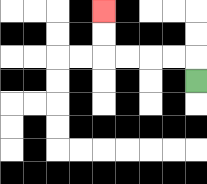{'start': '[8, 3]', 'end': '[4, 0]', 'path_directions': 'U,L,L,L,L,U,U', 'path_coordinates': '[[8, 3], [8, 2], [7, 2], [6, 2], [5, 2], [4, 2], [4, 1], [4, 0]]'}